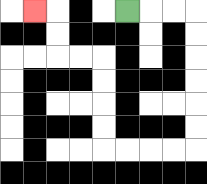{'start': '[5, 0]', 'end': '[1, 0]', 'path_directions': 'R,R,R,D,D,D,D,D,D,L,L,L,L,U,U,U,U,L,L,U,U,L', 'path_coordinates': '[[5, 0], [6, 0], [7, 0], [8, 0], [8, 1], [8, 2], [8, 3], [8, 4], [8, 5], [8, 6], [7, 6], [6, 6], [5, 6], [4, 6], [4, 5], [4, 4], [4, 3], [4, 2], [3, 2], [2, 2], [2, 1], [2, 0], [1, 0]]'}